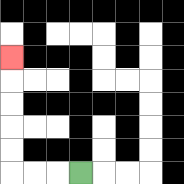{'start': '[3, 7]', 'end': '[0, 2]', 'path_directions': 'L,L,L,U,U,U,U,U', 'path_coordinates': '[[3, 7], [2, 7], [1, 7], [0, 7], [0, 6], [0, 5], [0, 4], [0, 3], [0, 2]]'}